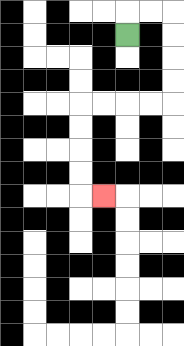{'start': '[5, 1]', 'end': '[4, 8]', 'path_directions': 'U,R,R,D,D,D,D,L,L,L,L,D,D,D,D,R', 'path_coordinates': '[[5, 1], [5, 0], [6, 0], [7, 0], [7, 1], [7, 2], [7, 3], [7, 4], [6, 4], [5, 4], [4, 4], [3, 4], [3, 5], [3, 6], [3, 7], [3, 8], [4, 8]]'}